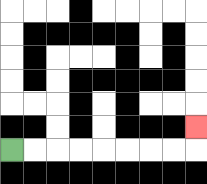{'start': '[0, 6]', 'end': '[8, 5]', 'path_directions': 'R,R,R,R,R,R,R,R,U', 'path_coordinates': '[[0, 6], [1, 6], [2, 6], [3, 6], [4, 6], [5, 6], [6, 6], [7, 6], [8, 6], [8, 5]]'}